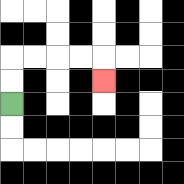{'start': '[0, 4]', 'end': '[4, 3]', 'path_directions': 'U,U,R,R,R,R,D', 'path_coordinates': '[[0, 4], [0, 3], [0, 2], [1, 2], [2, 2], [3, 2], [4, 2], [4, 3]]'}